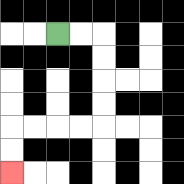{'start': '[2, 1]', 'end': '[0, 7]', 'path_directions': 'R,R,D,D,D,D,L,L,L,L,D,D', 'path_coordinates': '[[2, 1], [3, 1], [4, 1], [4, 2], [4, 3], [4, 4], [4, 5], [3, 5], [2, 5], [1, 5], [0, 5], [0, 6], [0, 7]]'}